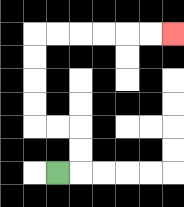{'start': '[2, 7]', 'end': '[7, 1]', 'path_directions': 'R,U,U,L,L,U,U,U,U,R,R,R,R,R,R', 'path_coordinates': '[[2, 7], [3, 7], [3, 6], [3, 5], [2, 5], [1, 5], [1, 4], [1, 3], [1, 2], [1, 1], [2, 1], [3, 1], [4, 1], [5, 1], [6, 1], [7, 1]]'}